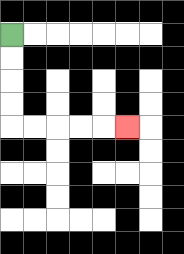{'start': '[0, 1]', 'end': '[5, 5]', 'path_directions': 'D,D,D,D,R,R,R,R,R', 'path_coordinates': '[[0, 1], [0, 2], [0, 3], [0, 4], [0, 5], [1, 5], [2, 5], [3, 5], [4, 5], [5, 5]]'}